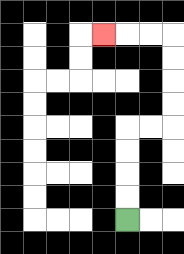{'start': '[5, 9]', 'end': '[4, 1]', 'path_directions': 'U,U,U,U,R,R,U,U,U,U,L,L,L', 'path_coordinates': '[[5, 9], [5, 8], [5, 7], [5, 6], [5, 5], [6, 5], [7, 5], [7, 4], [7, 3], [7, 2], [7, 1], [6, 1], [5, 1], [4, 1]]'}